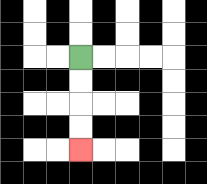{'start': '[3, 2]', 'end': '[3, 6]', 'path_directions': 'D,D,D,D', 'path_coordinates': '[[3, 2], [3, 3], [3, 4], [3, 5], [3, 6]]'}